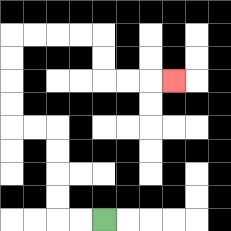{'start': '[4, 9]', 'end': '[7, 3]', 'path_directions': 'L,L,U,U,U,U,L,L,U,U,U,U,R,R,R,R,D,D,R,R,R', 'path_coordinates': '[[4, 9], [3, 9], [2, 9], [2, 8], [2, 7], [2, 6], [2, 5], [1, 5], [0, 5], [0, 4], [0, 3], [0, 2], [0, 1], [1, 1], [2, 1], [3, 1], [4, 1], [4, 2], [4, 3], [5, 3], [6, 3], [7, 3]]'}